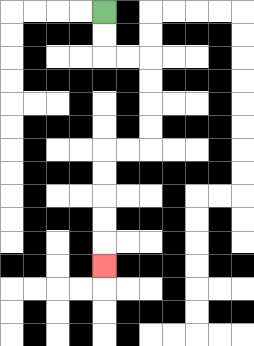{'start': '[4, 0]', 'end': '[4, 11]', 'path_directions': 'D,D,R,R,D,D,D,D,L,L,D,D,D,D,D', 'path_coordinates': '[[4, 0], [4, 1], [4, 2], [5, 2], [6, 2], [6, 3], [6, 4], [6, 5], [6, 6], [5, 6], [4, 6], [4, 7], [4, 8], [4, 9], [4, 10], [4, 11]]'}